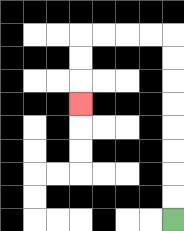{'start': '[7, 9]', 'end': '[3, 4]', 'path_directions': 'U,U,U,U,U,U,U,U,L,L,L,L,D,D,D', 'path_coordinates': '[[7, 9], [7, 8], [7, 7], [7, 6], [7, 5], [7, 4], [7, 3], [7, 2], [7, 1], [6, 1], [5, 1], [4, 1], [3, 1], [3, 2], [3, 3], [3, 4]]'}